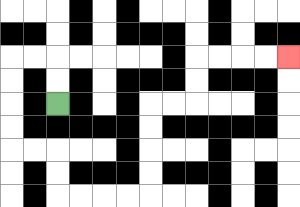{'start': '[2, 4]', 'end': '[12, 2]', 'path_directions': 'U,U,L,L,D,D,D,D,R,R,D,D,R,R,R,R,U,U,U,U,R,R,U,U,R,R,R,R', 'path_coordinates': '[[2, 4], [2, 3], [2, 2], [1, 2], [0, 2], [0, 3], [0, 4], [0, 5], [0, 6], [1, 6], [2, 6], [2, 7], [2, 8], [3, 8], [4, 8], [5, 8], [6, 8], [6, 7], [6, 6], [6, 5], [6, 4], [7, 4], [8, 4], [8, 3], [8, 2], [9, 2], [10, 2], [11, 2], [12, 2]]'}